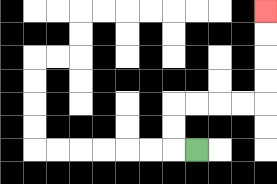{'start': '[8, 6]', 'end': '[11, 0]', 'path_directions': 'L,U,U,R,R,R,R,U,U,U,U', 'path_coordinates': '[[8, 6], [7, 6], [7, 5], [7, 4], [8, 4], [9, 4], [10, 4], [11, 4], [11, 3], [11, 2], [11, 1], [11, 0]]'}